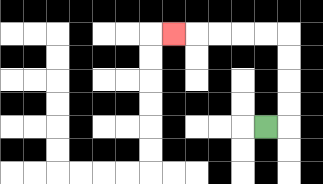{'start': '[11, 5]', 'end': '[7, 1]', 'path_directions': 'R,U,U,U,U,L,L,L,L,L', 'path_coordinates': '[[11, 5], [12, 5], [12, 4], [12, 3], [12, 2], [12, 1], [11, 1], [10, 1], [9, 1], [8, 1], [7, 1]]'}